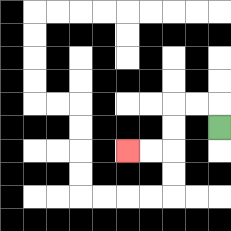{'start': '[9, 5]', 'end': '[5, 6]', 'path_directions': 'U,L,L,D,D,L,L', 'path_coordinates': '[[9, 5], [9, 4], [8, 4], [7, 4], [7, 5], [7, 6], [6, 6], [5, 6]]'}